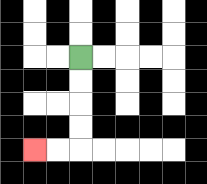{'start': '[3, 2]', 'end': '[1, 6]', 'path_directions': 'D,D,D,D,L,L', 'path_coordinates': '[[3, 2], [3, 3], [3, 4], [3, 5], [3, 6], [2, 6], [1, 6]]'}